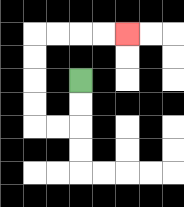{'start': '[3, 3]', 'end': '[5, 1]', 'path_directions': 'D,D,L,L,U,U,U,U,R,R,R,R', 'path_coordinates': '[[3, 3], [3, 4], [3, 5], [2, 5], [1, 5], [1, 4], [1, 3], [1, 2], [1, 1], [2, 1], [3, 1], [4, 1], [5, 1]]'}